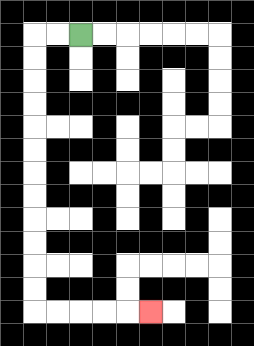{'start': '[3, 1]', 'end': '[6, 13]', 'path_directions': 'L,L,D,D,D,D,D,D,D,D,D,D,D,D,R,R,R,R,R', 'path_coordinates': '[[3, 1], [2, 1], [1, 1], [1, 2], [1, 3], [1, 4], [1, 5], [1, 6], [1, 7], [1, 8], [1, 9], [1, 10], [1, 11], [1, 12], [1, 13], [2, 13], [3, 13], [4, 13], [5, 13], [6, 13]]'}